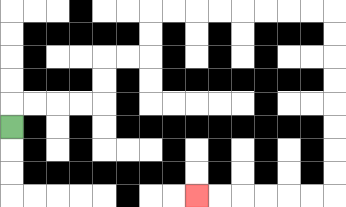{'start': '[0, 5]', 'end': '[8, 8]', 'path_directions': 'U,R,R,R,R,U,U,R,R,U,U,R,R,R,R,R,R,R,R,D,D,D,D,D,D,D,D,L,L,L,L,L,L', 'path_coordinates': '[[0, 5], [0, 4], [1, 4], [2, 4], [3, 4], [4, 4], [4, 3], [4, 2], [5, 2], [6, 2], [6, 1], [6, 0], [7, 0], [8, 0], [9, 0], [10, 0], [11, 0], [12, 0], [13, 0], [14, 0], [14, 1], [14, 2], [14, 3], [14, 4], [14, 5], [14, 6], [14, 7], [14, 8], [13, 8], [12, 8], [11, 8], [10, 8], [9, 8], [8, 8]]'}